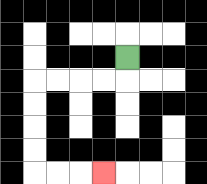{'start': '[5, 2]', 'end': '[4, 7]', 'path_directions': 'D,L,L,L,L,D,D,D,D,R,R,R', 'path_coordinates': '[[5, 2], [5, 3], [4, 3], [3, 3], [2, 3], [1, 3], [1, 4], [1, 5], [1, 6], [1, 7], [2, 7], [3, 7], [4, 7]]'}